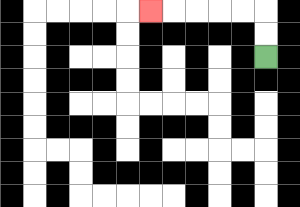{'start': '[11, 2]', 'end': '[6, 0]', 'path_directions': 'U,U,L,L,L,L,L', 'path_coordinates': '[[11, 2], [11, 1], [11, 0], [10, 0], [9, 0], [8, 0], [7, 0], [6, 0]]'}